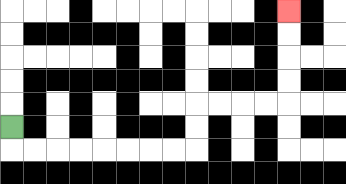{'start': '[0, 5]', 'end': '[12, 0]', 'path_directions': 'D,R,R,R,R,R,R,R,R,U,U,R,R,R,R,U,U,U,U', 'path_coordinates': '[[0, 5], [0, 6], [1, 6], [2, 6], [3, 6], [4, 6], [5, 6], [6, 6], [7, 6], [8, 6], [8, 5], [8, 4], [9, 4], [10, 4], [11, 4], [12, 4], [12, 3], [12, 2], [12, 1], [12, 0]]'}